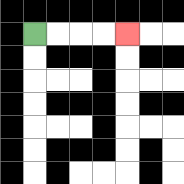{'start': '[1, 1]', 'end': '[5, 1]', 'path_directions': 'R,R,R,R', 'path_coordinates': '[[1, 1], [2, 1], [3, 1], [4, 1], [5, 1]]'}